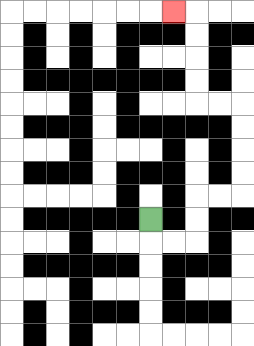{'start': '[6, 9]', 'end': '[7, 0]', 'path_directions': 'D,R,R,U,U,R,R,U,U,U,U,L,L,U,U,U,U,L', 'path_coordinates': '[[6, 9], [6, 10], [7, 10], [8, 10], [8, 9], [8, 8], [9, 8], [10, 8], [10, 7], [10, 6], [10, 5], [10, 4], [9, 4], [8, 4], [8, 3], [8, 2], [8, 1], [8, 0], [7, 0]]'}